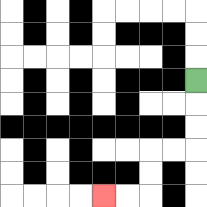{'start': '[8, 3]', 'end': '[4, 8]', 'path_directions': 'D,D,D,L,L,D,D,L,L', 'path_coordinates': '[[8, 3], [8, 4], [8, 5], [8, 6], [7, 6], [6, 6], [6, 7], [6, 8], [5, 8], [4, 8]]'}